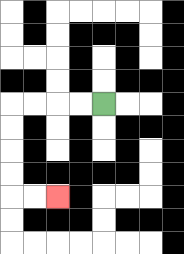{'start': '[4, 4]', 'end': '[2, 8]', 'path_directions': 'L,L,L,L,D,D,D,D,R,R', 'path_coordinates': '[[4, 4], [3, 4], [2, 4], [1, 4], [0, 4], [0, 5], [0, 6], [0, 7], [0, 8], [1, 8], [2, 8]]'}